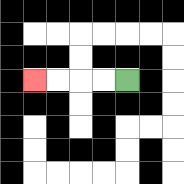{'start': '[5, 3]', 'end': '[1, 3]', 'path_directions': 'L,L,L,L', 'path_coordinates': '[[5, 3], [4, 3], [3, 3], [2, 3], [1, 3]]'}